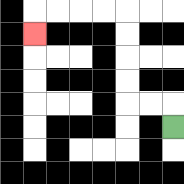{'start': '[7, 5]', 'end': '[1, 1]', 'path_directions': 'U,L,L,U,U,U,U,L,L,L,L,D', 'path_coordinates': '[[7, 5], [7, 4], [6, 4], [5, 4], [5, 3], [5, 2], [5, 1], [5, 0], [4, 0], [3, 0], [2, 0], [1, 0], [1, 1]]'}